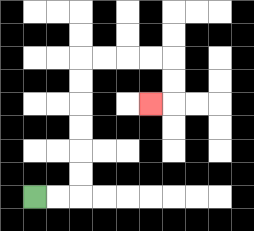{'start': '[1, 8]', 'end': '[6, 4]', 'path_directions': 'R,R,U,U,U,U,U,U,R,R,R,R,D,D,L', 'path_coordinates': '[[1, 8], [2, 8], [3, 8], [3, 7], [3, 6], [3, 5], [3, 4], [3, 3], [3, 2], [4, 2], [5, 2], [6, 2], [7, 2], [7, 3], [7, 4], [6, 4]]'}